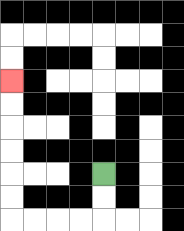{'start': '[4, 7]', 'end': '[0, 3]', 'path_directions': 'D,D,L,L,L,L,U,U,U,U,U,U', 'path_coordinates': '[[4, 7], [4, 8], [4, 9], [3, 9], [2, 9], [1, 9], [0, 9], [0, 8], [0, 7], [0, 6], [0, 5], [0, 4], [0, 3]]'}